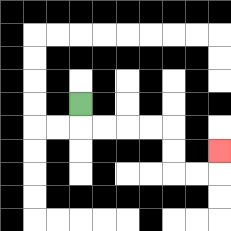{'start': '[3, 4]', 'end': '[9, 6]', 'path_directions': 'D,R,R,R,R,D,D,R,R,U', 'path_coordinates': '[[3, 4], [3, 5], [4, 5], [5, 5], [6, 5], [7, 5], [7, 6], [7, 7], [8, 7], [9, 7], [9, 6]]'}